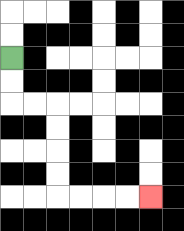{'start': '[0, 2]', 'end': '[6, 8]', 'path_directions': 'D,D,R,R,D,D,D,D,R,R,R,R', 'path_coordinates': '[[0, 2], [0, 3], [0, 4], [1, 4], [2, 4], [2, 5], [2, 6], [2, 7], [2, 8], [3, 8], [4, 8], [5, 8], [6, 8]]'}